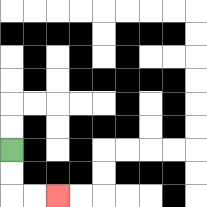{'start': '[0, 6]', 'end': '[2, 8]', 'path_directions': 'D,D,R,R', 'path_coordinates': '[[0, 6], [0, 7], [0, 8], [1, 8], [2, 8]]'}